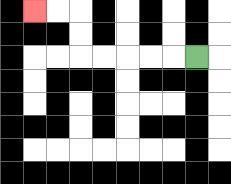{'start': '[8, 2]', 'end': '[1, 0]', 'path_directions': 'L,L,L,L,L,U,U,L,L', 'path_coordinates': '[[8, 2], [7, 2], [6, 2], [5, 2], [4, 2], [3, 2], [3, 1], [3, 0], [2, 0], [1, 0]]'}